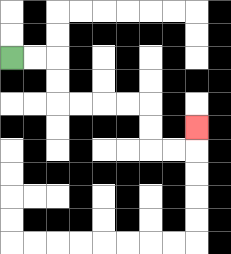{'start': '[0, 2]', 'end': '[8, 5]', 'path_directions': 'R,R,D,D,R,R,R,R,D,D,R,R,U', 'path_coordinates': '[[0, 2], [1, 2], [2, 2], [2, 3], [2, 4], [3, 4], [4, 4], [5, 4], [6, 4], [6, 5], [6, 6], [7, 6], [8, 6], [8, 5]]'}